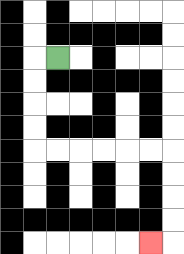{'start': '[2, 2]', 'end': '[6, 10]', 'path_directions': 'L,D,D,D,D,R,R,R,R,R,R,D,D,D,D,L', 'path_coordinates': '[[2, 2], [1, 2], [1, 3], [1, 4], [1, 5], [1, 6], [2, 6], [3, 6], [4, 6], [5, 6], [6, 6], [7, 6], [7, 7], [7, 8], [7, 9], [7, 10], [6, 10]]'}